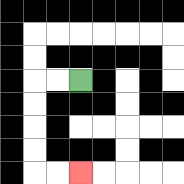{'start': '[3, 3]', 'end': '[3, 7]', 'path_directions': 'L,L,D,D,D,D,R,R', 'path_coordinates': '[[3, 3], [2, 3], [1, 3], [1, 4], [1, 5], [1, 6], [1, 7], [2, 7], [3, 7]]'}